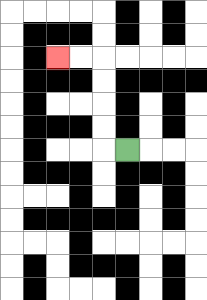{'start': '[5, 6]', 'end': '[2, 2]', 'path_directions': 'L,U,U,U,U,L,L', 'path_coordinates': '[[5, 6], [4, 6], [4, 5], [4, 4], [4, 3], [4, 2], [3, 2], [2, 2]]'}